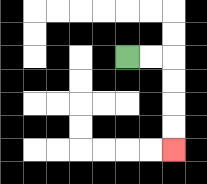{'start': '[5, 2]', 'end': '[7, 6]', 'path_directions': 'R,R,D,D,D,D', 'path_coordinates': '[[5, 2], [6, 2], [7, 2], [7, 3], [7, 4], [7, 5], [7, 6]]'}